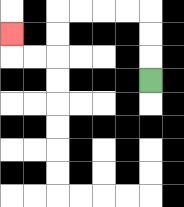{'start': '[6, 3]', 'end': '[0, 1]', 'path_directions': 'U,U,U,L,L,L,L,D,D,L,L,U', 'path_coordinates': '[[6, 3], [6, 2], [6, 1], [6, 0], [5, 0], [4, 0], [3, 0], [2, 0], [2, 1], [2, 2], [1, 2], [0, 2], [0, 1]]'}